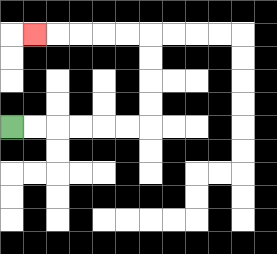{'start': '[0, 5]', 'end': '[1, 1]', 'path_directions': 'R,R,R,R,R,R,U,U,U,U,L,L,L,L,L', 'path_coordinates': '[[0, 5], [1, 5], [2, 5], [3, 5], [4, 5], [5, 5], [6, 5], [6, 4], [6, 3], [6, 2], [6, 1], [5, 1], [4, 1], [3, 1], [2, 1], [1, 1]]'}